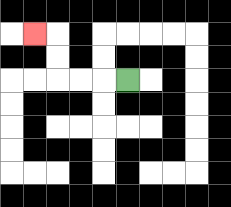{'start': '[5, 3]', 'end': '[1, 1]', 'path_directions': 'L,L,L,U,U,L', 'path_coordinates': '[[5, 3], [4, 3], [3, 3], [2, 3], [2, 2], [2, 1], [1, 1]]'}